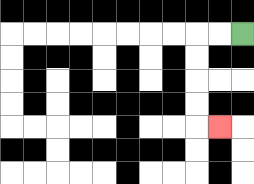{'start': '[10, 1]', 'end': '[9, 5]', 'path_directions': 'L,L,D,D,D,D,R', 'path_coordinates': '[[10, 1], [9, 1], [8, 1], [8, 2], [8, 3], [8, 4], [8, 5], [9, 5]]'}